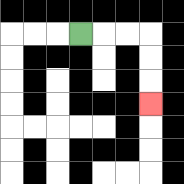{'start': '[3, 1]', 'end': '[6, 4]', 'path_directions': 'R,R,R,D,D,D', 'path_coordinates': '[[3, 1], [4, 1], [5, 1], [6, 1], [6, 2], [6, 3], [6, 4]]'}